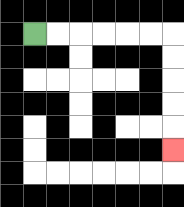{'start': '[1, 1]', 'end': '[7, 6]', 'path_directions': 'R,R,R,R,R,R,D,D,D,D,D', 'path_coordinates': '[[1, 1], [2, 1], [3, 1], [4, 1], [5, 1], [6, 1], [7, 1], [7, 2], [7, 3], [7, 4], [7, 5], [7, 6]]'}